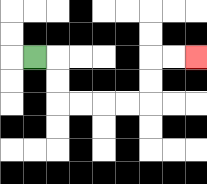{'start': '[1, 2]', 'end': '[8, 2]', 'path_directions': 'R,D,D,R,R,R,R,U,U,R,R', 'path_coordinates': '[[1, 2], [2, 2], [2, 3], [2, 4], [3, 4], [4, 4], [5, 4], [6, 4], [6, 3], [6, 2], [7, 2], [8, 2]]'}